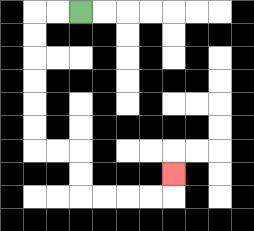{'start': '[3, 0]', 'end': '[7, 7]', 'path_directions': 'L,L,D,D,D,D,D,D,R,R,D,D,R,R,R,R,U', 'path_coordinates': '[[3, 0], [2, 0], [1, 0], [1, 1], [1, 2], [1, 3], [1, 4], [1, 5], [1, 6], [2, 6], [3, 6], [3, 7], [3, 8], [4, 8], [5, 8], [6, 8], [7, 8], [7, 7]]'}